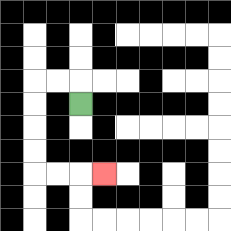{'start': '[3, 4]', 'end': '[4, 7]', 'path_directions': 'U,L,L,D,D,D,D,R,R,R', 'path_coordinates': '[[3, 4], [3, 3], [2, 3], [1, 3], [1, 4], [1, 5], [1, 6], [1, 7], [2, 7], [3, 7], [4, 7]]'}